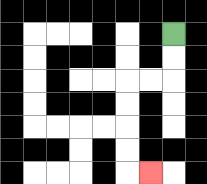{'start': '[7, 1]', 'end': '[6, 7]', 'path_directions': 'D,D,L,L,D,D,D,D,R', 'path_coordinates': '[[7, 1], [7, 2], [7, 3], [6, 3], [5, 3], [5, 4], [5, 5], [5, 6], [5, 7], [6, 7]]'}